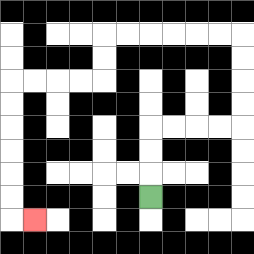{'start': '[6, 8]', 'end': '[1, 9]', 'path_directions': 'U,U,U,R,R,R,R,U,U,U,U,L,L,L,L,L,L,D,D,L,L,L,L,D,D,D,D,D,D,R', 'path_coordinates': '[[6, 8], [6, 7], [6, 6], [6, 5], [7, 5], [8, 5], [9, 5], [10, 5], [10, 4], [10, 3], [10, 2], [10, 1], [9, 1], [8, 1], [7, 1], [6, 1], [5, 1], [4, 1], [4, 2], [4, 3], [3, 3], [2, 3], [1, 3], [0, 3], [0, 4], [0, 5], [0, 6], [0, 7], [0, 8], [0, 9], [1, 9]]'}